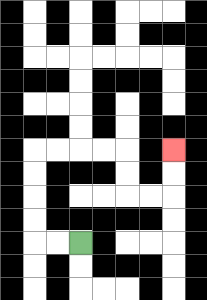{'start': '[3, 10]', 'end': '[7, 6]', 'path_directions': 'L,L,U,U,U,U,R,R,R,R,D,D,R,R,U,U', 'path_coordinates': '[[3, 10], [2, 10], [1, 10], [1, 9], [1, 8], [1, 7], [1, 6], [2, 6], [3, 6], [4, 6], [5, 6], [5, 7], [5, 8], [6, 8], [7, 8], [7, 7], [7, 6]]'}